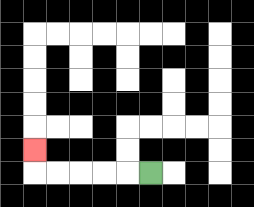{'start': '[6, 7]', 'end': '[1, 6]', 'path_directions': 'L,L,L,L,L,U', 'path_coordinates': '[[6, 7], [5, 7], [4, 7], [3, 7], [2, 7], [1, 7], [1, 6]]'}